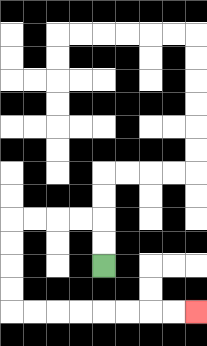{'start': '[4, 11]', 'end': '[8, 13]', 'path_directions': 'U,U,L,L,L,L,D,D,D,D,R,R,R,R,R,R,R,R', 'path_coordinates': '[[4, 11], [4, 10], [4, 9], [3, 9], [2, 9], [1, 9], [0, 9], [0, 10], [0, 11], [0, 12], [0, 13], [1, 13], [2, 13], [3, 13], [4, 13], [5, 13], [6, 13], [7, 13], [8, 13]]'}